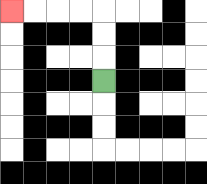{'start': '[4, 3]', 'end': '[0, 0]', 'path_directions': 'U,U,U,L,L,L,L', 'path_coordinates': '[[4, 3], [4, 2], [4, 1], [4, 0], [3, 0], [2, 0], [1, 0], [0, 0]]'}